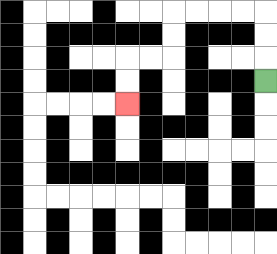{'start': '[11, 3]', 'end': '[5, 4]', 'path_directions': 'U,U,U,L,L,L,L,D,D,L,L,D,D', 'path_coordinates': '[[11, 3], [11, 2], [11, 1], [11, 0], [10, 0], [9, 0], [8, 0], [7, 0], [7, 1], [7, 2], [6, 2], [5, 2], [5, 3], [5, 4]]'}